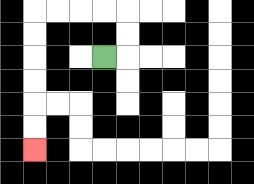{'start': '[4, 2]', 'end': '[1, 6]', 'path_directions': 'R,U,U,L,L,L,L,D,D,D,D,D,D', 'path_coordinates': '[[4, 2], [5, 2], [5, 1], [5, 0], [4, 0], [3, 0], [2, 0], [1, 0], [1, 1], [1, 2], [1, 3], [1, 4], [1, 5], [1, 6]]'}